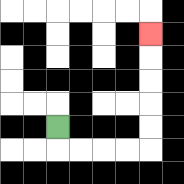{'start': '[2, 5]', 'end': '[6, 1]', 'path_directions': 'D,R,R,R,R,U,U,U,U,U', 'path_coordinates': '[[2, 5], [2, 6], [3, 6], [4, 6], [5, 6], [6, 6], [6, 5], [6, 4], [6, 3], [6, 2], [6, 1]]'}